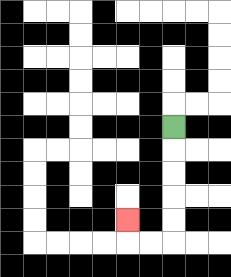{'start': '[7, 5]', 'end': '[5, 9]', 'path_directions': 'D,D,D,D,D,L,L,U', 'path_coordinates': '[[7, 5], [7, 6], [7, 7], [7, 8], [7, 9], [7, 10], [6, 10], [5, 10], [5, 9]]'}